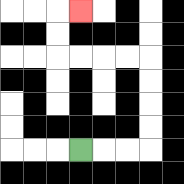{'start': '[3, 6]', 'end': '[3, 0]', 'path_directions': 'R,R,R,U,U,U,U,L,L,L,L,U,U,R', 'path_coordinates': '[[3, 6], [4, 6], [5, 6], [6, 6], [6, 5], [6, 4], [6, 3], [6, 2], [5, 2], [4, 2], [3, 2], [2, 2], [2, 1], [2, 0], [3, 0]]'}